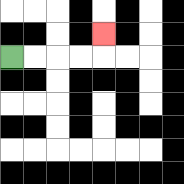{'start': '[0, 2]', 'end': '[4, 1]', 'path_directions': 'R,R,R,R,U', 'path_coordinates': '[[0, 2], [1, 2], [2, 2], [3, 2], [4, 2], [4, 1]]'}